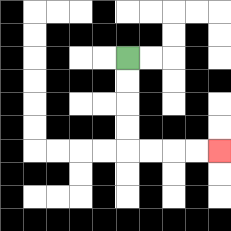{'start': '[5, 2]', 'end': '[9, 6]', 'path_directions': 'D,D,D,D,R,R,R,R', 'path_coordinates': '[[5, 2], [5, 3], [5, 4], [5, 5], [5, 6], [6, 6], [7, 6], [8, 6], [9, 6]]'}